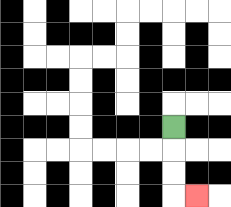{'start': '[7, 5]', 'end': '[8, 8]', 'path_directions': 'D,D,D,R', 'path_coordinates': '[[7, 5], [7, 6], [7, 7], [7, 8], [8, 8]]'}